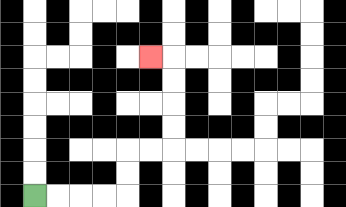{'start': '[1, 8]', 'end': '[6, 2]', 'path_directions': 'R,R,R,R,U,U,R,R,U,U,U,U,L', 'path_coordinates': '[[1, 8], [2, 8], [3, 8], [4, 8], [5, 8], [5, 7], [5, 6], [6, 6], [7, 6], [7, 5], [7, 4], [7, 3], [7, 2], [6, 2]]'}